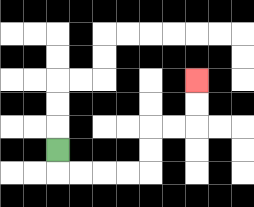{'start': '[2, 6]', 'end': '[8, 3]', 'path_directions': 'D,R,R,R,R,U,U,R,R,U,U', 'path_coordinates': '[[2, 6], [2, 7], [3, 7], [4, 7], [5, 7], [6, 7], [6, 6], [6, 5], [7, 5], [8, 5], [8, 4], [8, 3]]'}